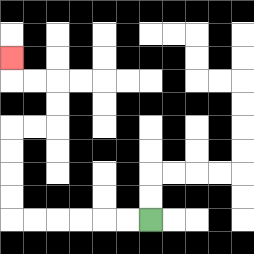{'start': '[6, 9]', 'end': '[0, 2]', 'path_directions': 'L,L,L,L,L,L,U,U,U,U,R,R,U,U,L,L,U', 'path_coordinates': '[[6, 9], [5, 9], [4, 9], [3, 9], [2, 9], [1, 9], [0, 9], [0, 8], [0, 7], [0, 6], [0, 5], [1, 5], [2, 5], [2, 4], [2, 3], [1, 3], [0, 3], [0, 2]]'}